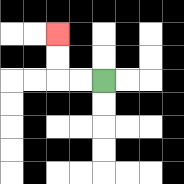{'start': '[4, 3]', 'end': '[2, 1]', 'path_directions': 'L,L,U,U', 'path_coordinates': '[[4, 3], [3, 3], [2, 3], [2, 2], [2, 1]]'}